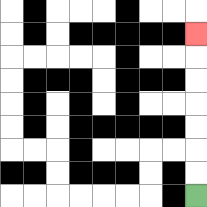{'start': '[8, 8]', 'end': '[8, 1]', 'path_directions': 'U,U,U,U,U,U,U', 'path_coordinates': '[[8, 8], [8, 7], [8, 6], [8, 5], [8, 4], [8, 3], [8, 2], [8, 1]]'}